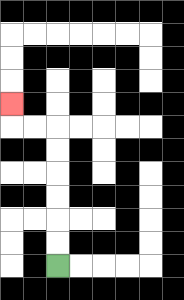{'start': '[2, 11]', 'end': '[0, 4]', 'path_directions': 'U,U,U,U,U,U,L,L,U', 'path_coordinates': '[[2, 11], [2, 10], [2, 9], [2, 8], [2, 7], [2, 6], [2, 5], [1, 5], [0, 5], [0, 4]]'}